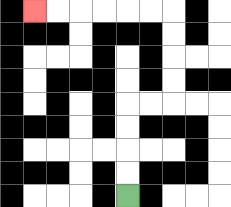{'start': '[5, 8]', 'end': '[1, 0]', 'path_directions': 'U,U,U,U,R,R,U,U,U,U,L,L,L,L,L,L', 'path_coordinates': '[[5, 8], [5, 7], [5, 6], [5, 5], [5, 4], [6, 4], [7, 4], [7, 3], [7, 2], [7, 1], [7, 0], [6, 0], [5, 0], [4, 0], [3, 0], [2, 0], [1, 0]]'}